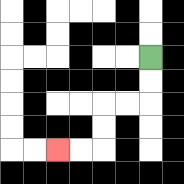{'start': '[6, 2]', 'end': '[2, 6]', 'path_directions': 'D,D,L,L,D,D,L,L', 'path_coordinates': '[[6, 2], [6, 3], [6, 4], [5, 4], [4, 4], [4, 5], [4, 6], [3, 6], [2, 6]]'}